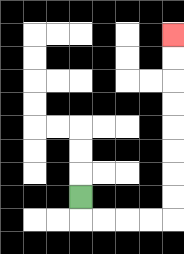{'start': '[3, 8]', 'end': '[7, 1]', 'path_directions': 'D,R,R,R,R,U,U,U,U,U,U,U,U', 'path_coordinates': '[[3, 8], [3, 9], [4, 9], [5, 9], [6, 9], [7, 9], [7, 8], [7, 7], [7, 6], [7, 5], [7, 4], [7, 3], [7, 2], [7, 1]]'}